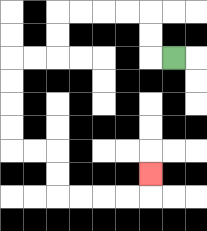{'start': '[7, 2]', 'end': '[6, 7]', 'path_directions': 'L,U,U,L,L,L,L,D,D,L,L,D,D,D,D,R,R,D,D,R,R,R,R,U', 'path_coordinates': '[[7, 2], [6, 2], [6, 1], [6, 0], [5, 0], [4, 0], [3, 0], [2, 0], [2, 1], [2, 2], [1, 2], [0, 2], [0, 3], [0, 4], [0, 5], [0, 6], [1, 6], [2, 6], [2, 7], [2, 8], [3, 8], [4, 8], [5, 8], [6, 8], [6, 7]]'}